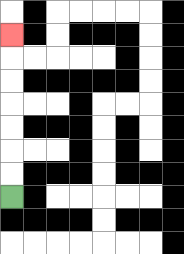{'start': '[0, 8]', 'end': '[0, 1]', 'path_directions': 'U,U,U,U,U,U,U', 'path_coordinates': '[[0, 8], [0, 7], [0, 6], [0, 5], [0, 4], [0, 3], [0, 2], [0, 1]]'}